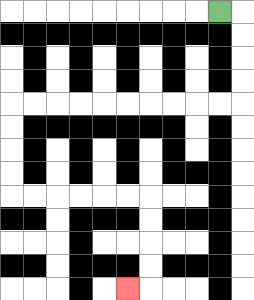{'start': '[9, 0]', 'end': '[5, 12]', 'path_directions': 'R,D,D,D,D,L,L,L,L,L,L,L,L,L,L,D,D,D,D,R,R,R,R,R,R,D,D,D,D,L', 'path_coordinates': '[[9, 0], [10, 0], [10, 1], [10, 2], [10, 3], [10, 4], [9, 4], [8, 4], [7, 4], [6, 4], [5, 4], [4, 4], [3, 4], [2, 4], [1, 4], [0, 4], [0, 5], [0, 6], [0, 7], [0, 8], [1, 8], [2, 8], [3, 8], [4, 8], [5, 8], [6, 8], [6, 9], [6, 10], [6, 11], [6, 12], [5, 12]]'}